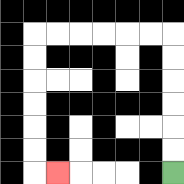{'start': '[7, 7]', 'end': '[2, 7]', 'path_directions': 'U,U,U,U,U,U,L,L,L,L,L,L,D,D,D,D,D,D,R', 'path_coordinates': '[[7, 7], [7, 6], [7, 5], [7, 4], [7, 3], [7, 2], [7, 1], [6, 1], [5, 1], [4, 1], [3, 1], [2, 1], [1, 1], [1, 2], [1, 3], [1, 4], [1, 5], [1, 6], [1, 7], [2, 7]]'}